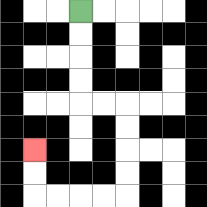{'start': '[3, 0]', 'end': '[1, 6]', 'path_directions': 'D,D,D,D,R,R,D,D,D,D,L,L,L,L,U,U', 'path_coordinates': '[[3, 0], [3, 1], [3, 2], [3, 3], [3, 4], [4, 4], [5, 4], [5, 5], [5, 6], [5, 7], [5, 8], [4, 8], [3, 8], [2, 8], [1, 8], [1, 7], [1, 6]]'}